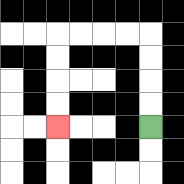{'start': '[6, 5]', 'end': '[2, 5]', 'path_directions': 'U,U,U,U,L,L,L,L,D,D,D,D', 'path_coordinates': '[[6, 5], [6, 4], [6, 3], [6, 2], [6, 1], [5, 1], [4, 1], [3, 1], [2, 1], [2, 2], [2, 3], [2, 4], [2, 5]]'}